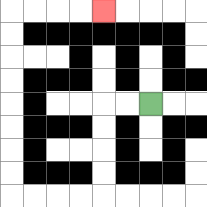{'start': '[6, 4]', 'end': '[4, 0]', 'path_directions': 'L,L,D,D,D,D,L,L,L,L,U,U,U,U,U,U,U,U,R,R,R,R', 'path_coordinates': '[[6, 4], [5, 4], [4, 4], [4, 5], [4, 6], [4, 7], [4, 8], [3, 8], [2, 8], [1, 8], [0, 8], [0, 7], [0, 6], [0, 5], [0, 4], [0, 3], [0, 2], [0, 1], [0, 0], [1, 0], [2, 0], [3, 0], [4, 0]]'}